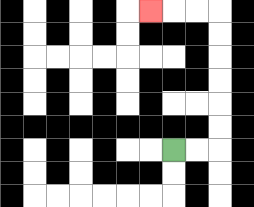{'start': '[7, 6]', 'end': '[6, 0]', 'path_directions': 'R,R,U,U,U,U,U,U,L,L,L', 'path_coordinates': '[[7, 6], [8, 6], [9, 6], [9, 5], [9, 4], [9, 3], [9, 2], [9, 1], [9, 0], [8, 0], [7, 0], [6, 0]]'}